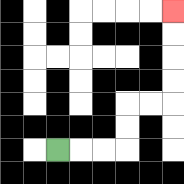{'start': '[2, 6]', 'end': '[7, 0]', 'path_directions': 'R,R,R,U,U,R,R,U,U,U,U', 'path_coordinates': '[[2, 6], [3, 6], [4, 6], [5, 6], [5, 5], [5, 4], [6, 4], [7, 4], [7, 3], [7, 2], [7, 1], [7, 0]]'}